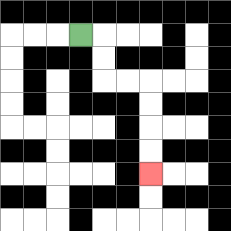{'start': '[3, 1]', 'end': '[6, 7]', 'path_directions': 'R,D,D,R,R,D,D,D,D', 'path_coordinates': '[[3, 1], [4, 1], [4, 2], [4, 3], [5, 3], [6, 3], [6, 4], [6, 5], [6, 6], [6, 7]]'}